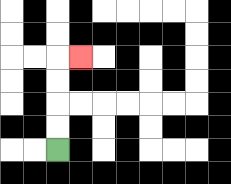{'start': '[2, 6]', 'end': '[3, 2]', 'path_directions': 'U,U,U,U,R', 'path_coordinates': '[[2, 6], [2, 5], [2, 4], [2, 3], [2, 2], [3, 2]]'}